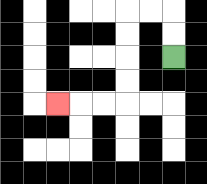{'start': '[7, 2]', 'end': '[2, 4]', 'path_directions': 'U,U,L,L,D,D,D,D,L,L,L', 'path_coordinates': '[[7, 2], [7, 1], [7, 0], [6, 0], [5, 0], [5, 1], [5, 2], [5, 3], [5, 4], [4, 4], [3, 4], [2, 4]]'}